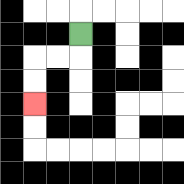{'start': '[3, 1]', 'end': '[1, 4]', 'path_directions': 'D,L,L,D,D', 'path_coordinates': '[[3, 1], [3, 2], [2, 2], [1, 2], [1, 3], [1, 4]]'}